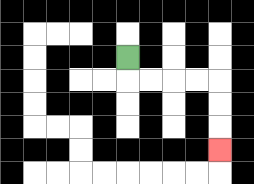{'start': '[5, 2]', 'end': '[9, 6]', 'path_directions': 'D,R,R,R,R,D,D,D', 'path_coordinates': '[[5, 2], [5, 3], [6, 3], [7, 3], [8, 3], [9, 3], [9, 4], [9, 5], [9, 6]]'}